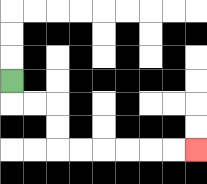{'start': '[0, 3]', 'end': '[8, 6]', 'path_directions': 'D,R,R,D,D,R,R,R,R,R,R', 'path_coordinates': '[[0, 3], [0, 4], [1, 4], [2, 4], [2, 5], [2, 6], [3, 6], [4, 6], [5, 6], [6, 6], [7, 6], [8, 6]]'}